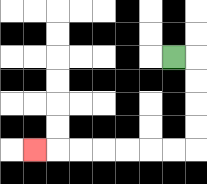{'start': '[7, 2]', 'end': '[1, 6]', 'path_directions': 'R,D,D,D,D,L,L,L,L,L,L,L', 'path_coordinates': '[[7, 2], [8, 2], [8, 3], [8, 4], [8, 5], [8, 6], [7, 6], [6, 6], [5, 6], [4, 6], [3, 6], [2, 6], [1, 6]]'}